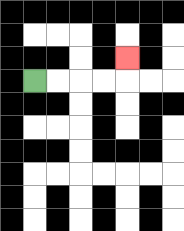{'start': '[1, 3]', 'end': '[5, 2]', 'path_directions': 'R,R,R,R,U', 'path_coordinates': '[[1, 3], [2, 3], [3, 3], [4, 3], [5, 3], [5, 2]]'}